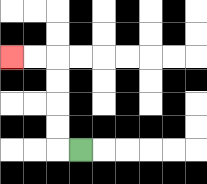{'start': '[3, 6]', 'end': '[0, 2]', 'path_directions': 'L,U,U,U,U,L,L', 'path_coordinates': '[[3, 6], [2, 6], [2, 5], [2, 4], [2, 3], [2, 2], [1, 2], [0, 2]]'}